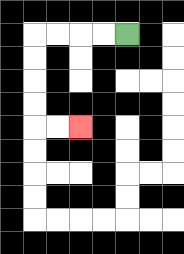{'start': '[5, 1]', 'end': '[3, 5]', 'path_directions': 'L,L,L,L,D,D,D,D,R,R', 'path_coordinates': '[[5, 1], [4, 1], [3, 1], [2, 1], [1, 1], [1, 2], [1, 3], [1, 4], [1, 5], [2, 5], [3, 5]]'}